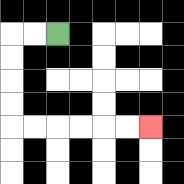{'start': '[2, 1]', 'end': '[6, 5]', 'path_directions': 'L,L,D,D,D,D,R,R,R,R,R,R', 'path_coordinates': '[[2, 1], [1, 1], [0, 1], [0, 2], [0, 3], [0, 4], [0, 5], [1, 5], [2, 5], [3, 5], [4, 5], [5, 5], [6, 5]]'}